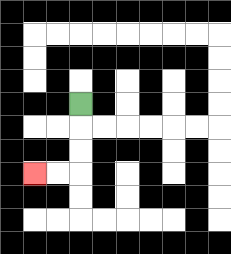{'start': '[3, 4]', 'end': '[1, 7]', 'path_directions': 'D,D,D,L,L', 'path_coordinates': '[[3, 4], [3, 5], [3, 6], [3, 7], [2, 7], [1, 7]]'}